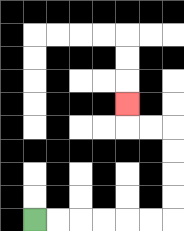{'start': '[1, 9]', 'end': '[5, 4]', 'path_directions': 'R,R,R,R,R,R,U,U,U,U,L,L,U', 'path_coordinates': '[[1, 9], [2, 9], [3, 9], [4, 9], [5, 9], [6, 9], [7, 9], [7, 8], [7, 7], [7, 6], [7, 5], [6, 5], [5, 5], [5, 4]]'}